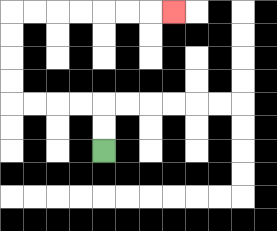{'start': '[4, 6]', 'end': '[7, 0]', 'path_directions': 'U,U,L,L,L,L,U,U,U,U,R,R,R,R,R,R,R', 'path_coordinates': '[[4, 6], [4, 5], [4, 4], [3, 4], [2, 4], [1, 4], [0, 4], [0, 3], [0, 2], [0, 1], [0, 0], [1, 0], [2, 0], [3, 0], [4, 0], [5, 0], [6, 0], [7, 0]]'}